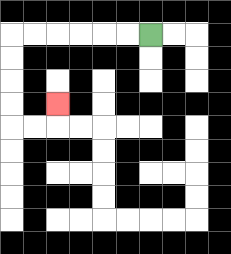{'start': '[6, 1]', 'end': '[2, 4]', 'path_directions': 'L,L,L,L,L,L,D,D,D,D,R,R,U', 'path_coordinates': '[[6, 1], [5, 1], [4, 1], [3, 1], [2, 1], [1, 1], [0, 1], [0, 2], [0, 3], [0, 4], [0, 5], [1, 5], [2, 5], [2, 4]]'}